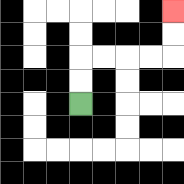{'start': '[3, 4]', 'end': '[7, 0]', 'path_directions': 'U,U,R,R,R,R,U,U', 'path_coordinates': '[[3, 4], [3, 3], [3, 2], [4, 2], [5, 2], [6, 2], [7, 2], [7, 1], [7, 0]]'}